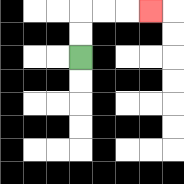{'start': '[3, 2]', 'end': '[6, 0]', 'path_directions': 'U,U,R,R,R', 'path_coordinates': '[[3, 2], [3, 1], [3, 0], [4, 0], [5, 0], [6, 0]]'}